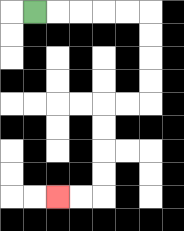{'start': '[1, 0]', 'end': '[2, 8]', 'path_directions': 'R,R,R,R,R,D,D,D,D,L,L,D,D,D,D,L,L', 'path_coordinates': '[[1, 0], [2, 0], [3, 0], [4, 0], [5, 0], [6, 0], [6, 1], [6, 2], [6, 3], [6, 4], [5, 4], [4, 4], [4, 5], [4, 6], [4, 7], [4, 8], [3, 8], [2, 8]]'}